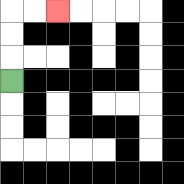{'start': '[0, 3]', 'end': '[2, 0]', 'path_directions': 'U,U,U,R,R', 'path_coordinates': '[[0, 3], [0, 2], [0, 1], [0, 0], [1, 0], [2, 0]]'}